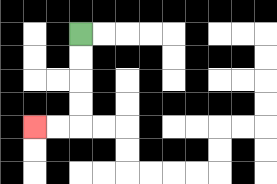{'start': '[3, 1]', 'end': '[1, 5]', 'path_directions': 'D,D,D,D,L,L', 'path_coordinates': '[[3, 1], [3, 2], [3, 3], [3, 4], [3, 5], [2, 5], [1, 5]]'}